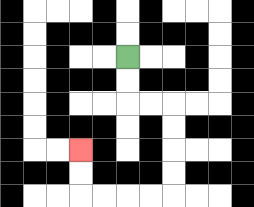{'start': '[5, 2]', 'end': '[3, 6]', 'path_directions': 'D,D,R,R,D,D,D,D,L,L,L,L,U,U', 'path_coordinates': '[[5, 2], [5, 3], [5, 4], [6, 4], [7, 4], [7, 5], [7, 6], [7, 7], [7, 8], [6, 8], [5, 8], [4, 8], [3, 8], [3, 7], [3, 6]]'}